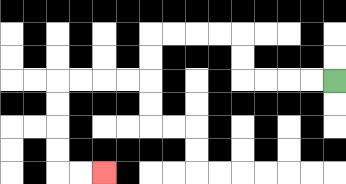{'start': '[14, 3]', 'end': '[4, 7]', 'path_directions': 'L,L,L,L,U,U,L,L,L,L,D,D,L,L,L,L,D,D,D,D,R,R', 'path_coordinates': '[[14, 3], [13, 3], [12, 3], [11, 3], [10, 3], [10, 2], [10, 1], [9, 1], [8, 1], [7, 1], [6, 1], [6, 2], [6, 3], [5, 3], [4, 3], [3, 3], [2, 3], [2, 4], [2, 5], [2, 6], [2, 7], [3, 7], [4, 7]]'}